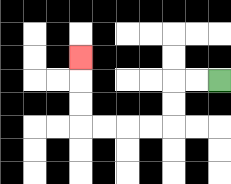{'start': '[9, 3]', 'end': '[3, 2]', 'path_directions': 'L,L,D,D,L,L,L,L,U,U,U', 'path_coordinates': '[[9, 3], [8, 3], [7, 3], [7, 4], [7, 5], [6, 5], [5, 5], [4, 5], [3, 5], [3, 4], [3, 3], [3, 2]]'}